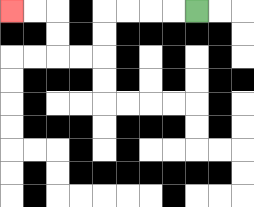{'start': '[8, 0]', 'end': '[0, 0]', 'path_directions': 'L,L,L,L,D,D,L,L,U,U,L,L', 'path_coordinates': '[[8, 0], [7, 0], [6, 0], [5, 0], [4, 0], [4, 1], [4, 2], [3, 2], [2, 2], [2, 1], [2, 0], [1, 0], [0, 0]]'}